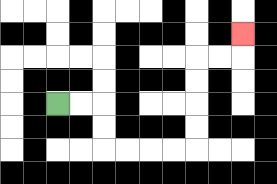{'start': '[2, 4]', 'end': '[10, 1]', 'path_directions': 'R,R,D,D,R,R,R,R,U,U,U,U,R,R,U', 'path_coordinates': '[[2, 4], [3, 4], [4, 4], [4, 5], [4, 6], [5, 6], [6, 6], [7, 6], [8, 6], [8, 5], [8, 4], [8, 3], [8, 2], [9, 2], [10, 2], [10, 1]]'}